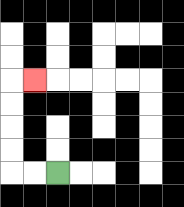{'start': '[2, 7]', 'end': '[1, 3]', 'path_directions': 'L,L,U,U,U,U,R', 'path_coordinates': '[[2, 7], [1, 7], [0, 7], [0, 6], [0, 5], [0, 4], [0, 3], [1, 3]]'}